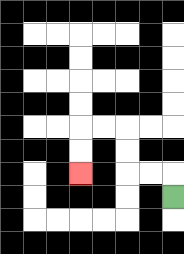{'start': '[7, 8]', 'end': '[3, 7]', 'path_directions': 'U,L,L,U,U,L,L,D,D', 'path_coordinates': '[[7, 8], [7, 7], [6, 7], [5, 7], [5, 6], [5, 5], [4, 5], [3, 5], [3, 6], [3, 7]]'}